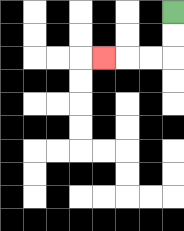{'start': '[7, 0]', 'end': '[4, 2]', 'path_directions': 'D,D,L,L,L', 'path_coordinates': '[[7, 0], [7, 1], [7, 2], [6, 2], [5, 2], [4, 2]]'}